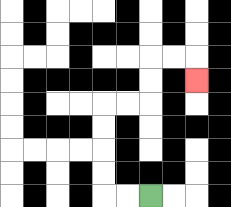{'start': '[6, 8]', 'end': '[8, 3]', 'path_directions': 'L,L,U,U,U,U,R,R,U,U,R,R,D', 'path_coordinates': '[[6, 8], [5, 8], [4, 8], [4, 7], [4, 6], [4, 5], [4, 4], [5, 4], [6, 4], [6, 3], [6, 2], [7, 2], [8, 2], [8, 3]]'}